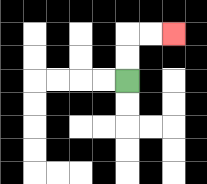{'start': '[5, 3]', 'end': '[7, 1]', 'path_directions': 'U,U,R,R', 'path_coordinates': '[[5, 3], [5, 2], [5, 1], [6, 1], [7, 1]]'}